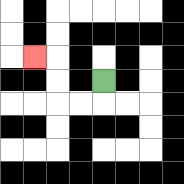{'start': '[4, 3]', 'end': '[1, 2]', 'path_directions': 'D,L,L,U,U,L', 'path_coordinates': '[[4, 3], [4, 4], [3, 4], [2, 4], [2, 3], [2, 2], [1, 2]]'}